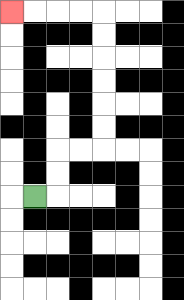{'start': '[1, 8]', 'end': '[0, 0]', 'path_directions': 'R,U,U,R,R,U,U,U,U,U,U,L,L,L,L', 'path_coordinates': '[[1, 8], [2, 8], [2, 7], [2, 6], [3, 6], [4, 6], [4, 5], [4, 4], [4, 3], [4, 2], [4, 1], [4, 0], [3, 0], [2, 0], [1, 0], [0, 0]]'}